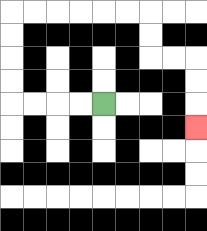{'start': '[4, 4]', 'end': '[8, 5]', 'path_directions': 'L,L,L,L,U,U,U,U,R,R,R,R,R,R,D,D,R,R,D,D,D', 'path_coordinates': '[[4, 4], [3, 4], [2, 4], [1, 4], [0, 4], [0, 3], [0, 2], [0, 1], [0, 0], [1, 0], [2, 0], [3, 0], [4, 0], [5, 0], [6, 0], [6, 1], [6, 2], [7, 2], [8, 2], [8, 3], [8, 4], [8, 5]]'}